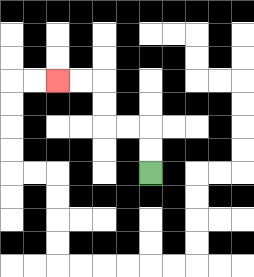{'start': '[6, 7]', 'end': '[2, 3]', 'path_directions': 'U,U,L,L,U,U,L,L', 'path_coordinates': '[[6, 7], [6, 6], [6, 5], [5, 5], [4, 5], [4, 4], [4, 3], [3, 3], [2, 3]]'}